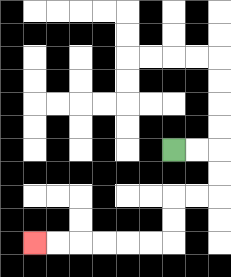{'start': '[7, 6]', 'end': '[1, 10]', 'path_directions': 'R,R,D,D,L,L,D,D,L,L,L,L,L,L', 'path_coordinates': '[[7, 6], [8, 6], [9, 6], [9, 7], [9, 8], [8, 8], [7, 8], [7, 9], [7, 10], [6, 10], [5, 10], [4, 10], [3, 10], [2, 10], [1, 10]]'}